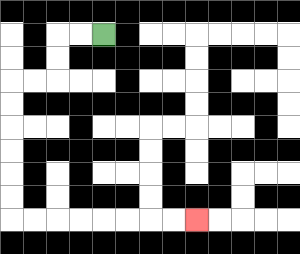{'start': '[4, 1]', 'end': '[8, 9]', 'path_directions': 'L,L,D,D,L,L,D,D,D,D,D,D,R,R,R,R,R,R,R,R', 'path_coordinates': '[[4, 1], [3, 1], [2, 1], [2, 2], [2, 3], [1, 3], [0, 3], [0, 4], [0, 5], [0, 6], [0, 7], [0, 8], [0, 9], [1, 9], [2, 9], [3, 9], [4, 9], [5, 9], [6, 9], [7, 9], [8, 9]]'}